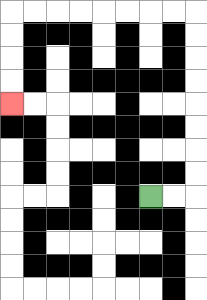{'start': '[6, 8]', 'end': '[0, 4]', 'path_directions': 'R,R,U,U,U,U,U,U,U,U,L,L,L,L,L,L,L,L,D,D,D,D', 'path_coordinates': '[[6, 8], [7, 8], [8, 8], [8, 7], [8, 6], [8, 5], [8, 4], [8, 3], [8, 2], [8, 1], [8, 0], [7, 0], [6, 0], [5, 0], [4, 0], [3, 0], [2, 0], [1, 0], [0, 0], [0, 1], [0, 2], [0, 3], [0, 4]]'}